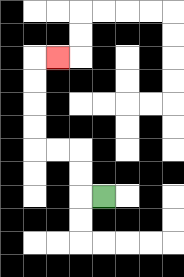{'start': '[4, 8]', 'end': '[2, 2]', 'path_directions': 'L,U,U,L,L,U,U,U,U,R', 'path_coordinates': '[[4, 8], [3, 8], [3, 7], [3, 6], [2, 6], [1, 6], [1, 5], [1, 4], [1, 3], [1, 2], [2, 2]]'}